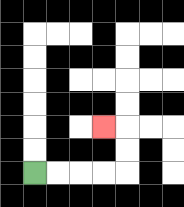{'start': '[1, 7]', 'end': '[4, 5]', 'path_directions': 'R,R,R,R,U,U,L', 'path_coordinates': '[[1, 7], [2, 7], [3, 7], [4, 7], [5, 7], [5, 6], [5, 5], [4, 5]]'}